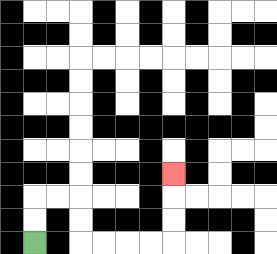{'start': '[1, 10]', 'end': '[7, 7]', 'path_directions': 'U,U,R,R,D,D,R,R,R,R,U,U,U', 'path_coordinates': '[[1, 10], [1, 9], [1, 8], [2, 8], [3, 8], [3, 9], [3, 10], [4, 10], [5, 10], [6, 10], [7, 10], [7, 9], [7, 8], [7, 7]]'}